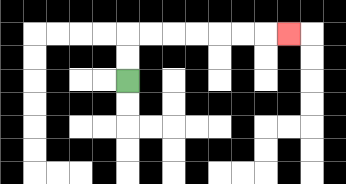{'start': '[5, 3]', 'end': '[12, 1]', 'path_directions': 'U,U,R,R,R,R,R,R,R', 'path_coordinates': '[[5, 3], [5, 2], [5, 1], [6, 1], [7, 1], [8, 1], [9, 1], [10, 1], [11, 1], [12, 1]]'}